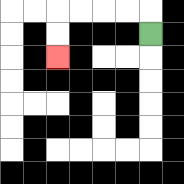{'start': '[6, 1]', 'end': '[2, 2]', 'path_directions': 'U,L,L,L,L,D,D', 'path_coordinates': '[[6, 1], [6, 0], [5, 0], [4, 0], [3, 0], [2, 0], [2, 1], [2, 2]]'}